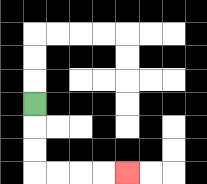{'start': '[1, 4]', 'end': '[5, 7]', 'path_directions': 'D,D,D,R,R,R,R', 'path_coordinates': '[[1, 4], [1, 5], [1, 6], [1, 7], [2, 7], [3, 7], [4, 7], [5, 7]]'}